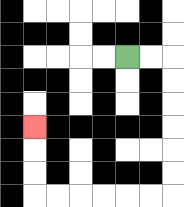{'start': '[5, 2]', 'end': '[1, 5]', 'path_directions': 'R,R,D,D,D,D,D,D,L,L,L,L,L,L,U,U,U', 'path_coordinates': '[[5, 2], [6, 2], [7, 2], [7, 3], [7, 4], [7, 5], [7, 6], [7, 7], [7, 8], [6, 8], [5, 8], [4, 8], [3, 8], [2, 8], [1, 8], [1, 7], [1, 6], [1, 5]]'}